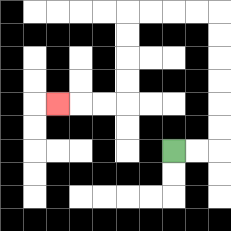{'start': '[7, 6]', 'end': '[2, 4]', 'path_directions': 'R,R,U,U,U,U,U,U,L,L,L,L,D,D,D,D,L,L,L', 'path_coordinates': '[[7, 6], [8, 6], [9, 6], [9, 5], [9, 4], [9, 3], [9, 2], [9, 1], [9, 0], [8, 0], [7, 0], [6, 0], [5, 0], [5, 1], [5, 2], [5, 3], [5, 4], [4, 4], [3, 4], [2, 4]]'}